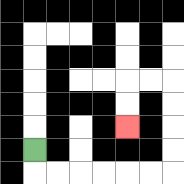{'start': '[1, 6]', 'end': '[5, 5]', 'path_directions': 'D,R,R,R,R,R,R,U,U,U,U,L,L,D,D', 'path_coordinates': '[[1, 6], [1, 7], [2, 7], [3, 7], [4, 7], [5, 7], [6, 7], [7, 7], [7, 6], [7, 5], [7, 4], [7, 3], [6, 3], [5, 3], [5, 4], [5, 5]]'}